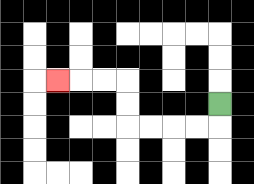{'start': '[9, 4]', 'end': '[2, 3]', 'path_directions': 'D,L,L,L,L,U,U,L,L,L', 'path_coordinates': '[[9, 4], [9, 5], [8, 5], [7, 5], [6, 5], [5, 5], [5, 4], [5, 3], [4, 3], [3, 3], [2, 3]]'}